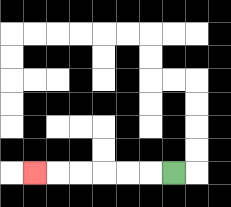{'start': '[7, 7]', 'end': '[1, 7]', 'path_directions': 'L,L,L,L,L,L', 'path_coordinates': '[[7, 7], [6, 7], [5, 7], [4, 7], [3, 7], [2, 7], [1, 7]]'}